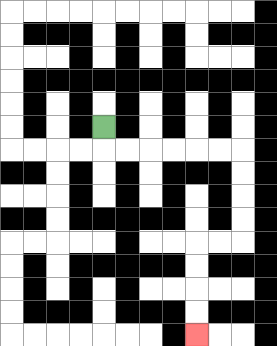{'start': '[4, 5]', 'end': '[8, 14]', 'path_directions': 'D,R,R,R,R,R,R,D,D,D,D,L,L,D,D,D,D', 'path_coordinates': '[[4, 5], [4, 6], [5, 6], [6, 6], [7, 6], [8, 6], [9, 6], [10, 6], [10, 7], [10, 8], [10, 9], [10, 10], [9, 10], [8, 10], [8, 11], [8, 12], [8, 13], [8, 14]]'}